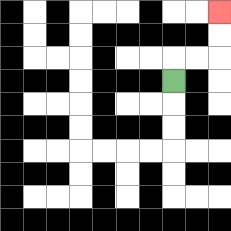{'start': '[7, 3]', 'end': '[9, 0]', 'path_directions': 'U,R,R,U,U', 'path_coordinates': '[[7, 3], [7, 2], [8, 2], [9, 2], [9, 1], [9, 0]]'}